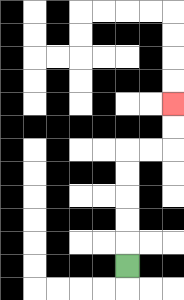{'start': '[5, 11]', 'end': '[7, 4]', 'path_directions': 'U,U,U,U,U,R,R,U,U', 'path_coordinates': '[[5, 11], [5, 10], [5, 9], [5, 8], [5, 7], [5, 6], [6, 6], [7, 6], [7, 5], [7, 4]]'}